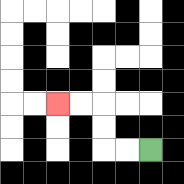{'start': '[6, 6]', 'end': '[2, 4]', 'path_directions': 'L,L,U,U,L,L', 'path_coordinates': '[[6, 6], [5, 6], [4, 6], [4, 5], [4, 4], [3, 4], [2, 4]]'}